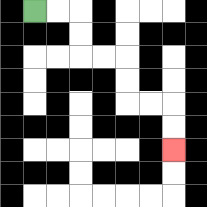{'start': '[1, 0]', 'end': '[7, 6]', 'path_directions': 'R,R,D,D,R,R,D,D,R,R,D,D', 'path_coordinates': '[[1, 0], [2, 0], [3, 0], [3, 1], [3, 2], [4, 2], [5, 2], [5, 3], [5, 4], [6, 4], [7, 4], [7, 5], [7, 6]]'}